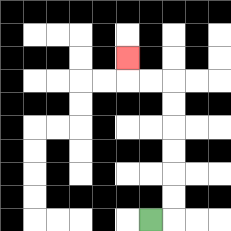{'start': '[6, 9]', 'end': '[5, 2]', 'path_directions': 'R,U,U,U,U,U,U,L,L,U', 'path_coordinates': '[[6, 9], [7, 9], [7, 8], [7, 7], [7, 6], [7, 5], [7, 4], [7, 3], [6, 3], [5, 3], [5, 2]]'}